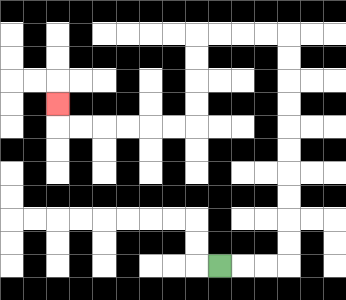{'start': '[9, 11]', 'end': '[2, 4]', 'path_directions': 'R,R,R,U,U,U,U,U,U,U,U,U,U,L,L,L,L,D,D,D,D,L,L,L,L,L,L,U', 'path_coordinates': '[[9, 11], [10, 11], [11, 11], [12, 11], [12, 10], [12, 9], [12, 8], [12, 7], [12, 6], [12, 5], [12, 4], [12, 3], [12, 2], [12, 1], [11, 1], [10, 1], [9, 1], [8, 1], [8, 2], [8, 3], [8, 4], [8, 5], [7, 5], [6, 5], [5, 5], [4, 5], [3, 5], [2, 5], [2, 4]]'}